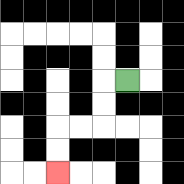{'start': '[5, 3]', 'end': '[2, 7]', 'path_directions': 'L,D,D,L,L,D,D', 'path_coordinates': '[[5, 3], [4, 3], [4, 4], [4, 5], [3, 5], [2, 5], [2, 6], [2, 7]]'}